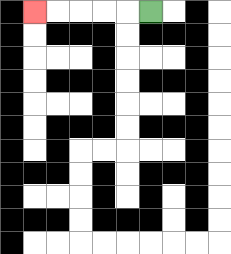{'start': '[6, 0]', 'end': '[1, 0]', 'path_directions': 'L,L,L,L,L', 'path_coordinates': '[[6, 0], [5, 0], [4, 0], [3, 0], [2, 0], [1, 0]]'}